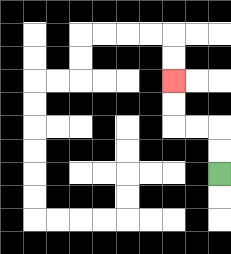{'start': '[9, 7]', 'end': '[7, 3]', 'path_directions': 'U,U,L,L,U,U', 'path_coordinates': '[[9, 7], [9, 6], [9, 5], [8, 5], [7, 5], [7, 4], [7, 3]]'}